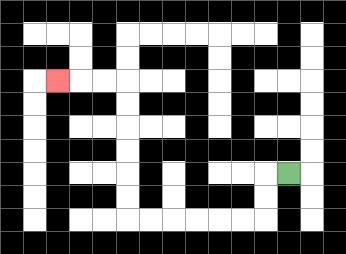{'start': '[12, 7]', 'end': '[2, 3]', 'path_directions': 'L,D,D,L,L,L,L,L,L,U,U,U,U,U,U,L,L,L', 'path_coordinates': '[[12, 7], [11, 7], [11, 8], [11, 9], [10, 9], [9, 9], [8, 9], [7, 9], [6, 9], [5, 9], [5, 8], [5, 7], [5, 6], [5, 5], [5, 4], [5, 3], [4, 3], [3, 3], [2, 3]]'}